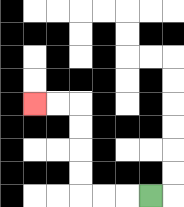{'start': '[6, 8]', 'end': '[1, 4]', 'path_directions': 'L,L,L,U,U,U,U,L,L', 'path_coordinates': '[[6, 8], [5, 8], [4, 8], [3, 8], [3, 7], [3, 6], [3, 5], [3, 4], [2, 4], [1, 4]]'}